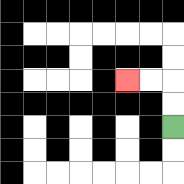{'start': '[7, 5]', 'end': '[5, 3]', 'path_directions': 'U,U,L,L', 'path_coordinates': '[[7, 5], [7, 4], [7, 3], [6, 3], [5, 3]]'}